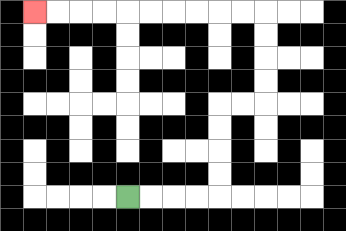{'start': '[5, 8]', 'end': '[1, 0]', 'path_directions': 'R,R,R,R,U,U,U,U,R,R,U,U,U,U,L,L,L,L,L,L,L,L,L,L', 'path_coordinates': '[[5, 8], [6, 8], [7, 8], [8, 8], [9, 8], [9, 7], [9, 6], [9, 5], [9, 4], [10, 4], [11, 4], [11, 3], [11, 2], [11, 1], [11, 0], [10, 0], [9, 0], [8, 0], [7, 0], [6, 0], [5, 0], [4, 0], [3, 0], [2, 0], [1, 0]]'}